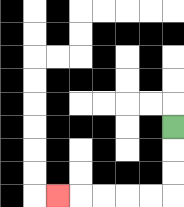{'start': '[7, 5]', 'end': '[2, 8]', 'path_directions': 'D,D,D,L,L,L,L,L', 'path_coordinates': '[[7, 5], [7, 6], [7, 7], [7, 8], [6, 8], [5, 8], [4, 8], [3, 8], [2, 8]]'}